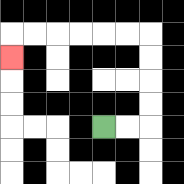{'start': '[4, 5]', 'end': '[0, 2]', 'path_directions': 'R,R,U,U,U,U,L,L,L,L,L,L,D', 'path_coordinates': '[[4, 5], [5, 5], [6, 5], [6, 4], [6, 3], [6, 2], [6, 1], [5, 1], [4, 1], [3, 1], [2, 1], [1, 1], [0, 1], [0, 2]]'}